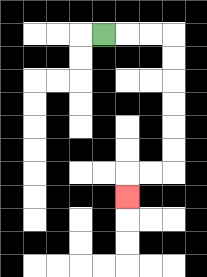{'start': '[4, 1]', 'end': '[5, 8]', 'path_directions': 'R,R,R,D,D,D,D,D,D,L,L,D', 'path_coordinates': '[[4, 1], [5, 1], [6, 1], [7, 1], [7, 2], [7, 3], [7, 4], [7, 5], [7, 6], [7, 7], [6, 7], [5, 7], [5, 8]]'}